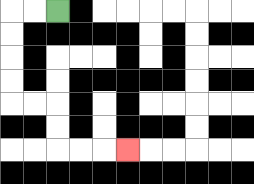{'start': '[2, 0]', 'end': '[5, 6]', 'path_directions': 'L,L,D,D,D,D,R,R,D,D,R,R,R', 'path_coordinates': '[[2, 0], [1, 0], [0, 0], [0, 1], [0, 2], [0, 3], [0, 4], [1, 4], [2, 4], [2, 5], [2, 6], [3, 6], [4, 6], [5, 6]]'}